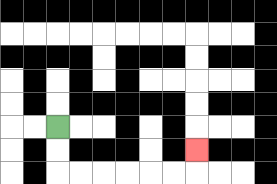{'start': '[2, 5]', 'end': '[8, 6]', 'path_directions': 'D,D,R,R,R,R,R,R,U', 'path_coordinates': '[[2, 5], [2, 6], [2, 7], [3, 7], [4, 7], [5, 7], [6, 7], [7, 7], [8, 7], [8, 6]]'}